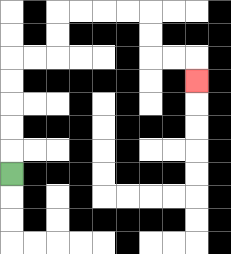{'start': '[0, 7]', 'end': '[8, 3]', 'path_directions': 'U,U,U,U,U,R,R,U,U,R,R,R,R,D,D,R,R,D', 'path_coordinates': '[[0, 7], [0, 6], [0, 5], [0, 4], [0, 3], [0, 2], [1, 2], [2, 2], [2, 1], [2, 0], [3, 0], [4, 0], [5, 0], [6, 0], [6, 1], [6, 2], [7, 2], [8, 2], [8, 3]]'}